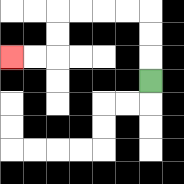{'start': '[6, 3]', 'end': '[0, 2]', 'path_directions': 'U,U,U,L,L,L,L,D,D,L,L', 'path_coordinates': '[[6, 3], [6, 2], [6, 1], [6, 0], [5, 0], [4, 0], [3, 0], [2, 0], [2, 1], [2, 2], [1, 2], [0, 2]]'}